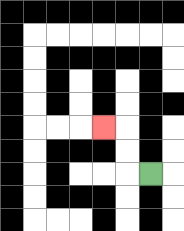{'start': '[6, 7]', 'end': '[4, 5]', 'path_directions': 'L,U,U,L', 'path_coordinates': '[[6, 7], [5, 7], [5, 6], [5, 5], [4, 5]]'}